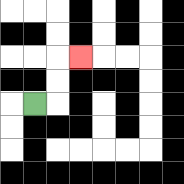{'start': '[1, 4]', 'end': '[3, 2]', 'path_directions': 'R,U,U,R', 'path_coordinates': '[[1, 4], [2, 4], [2, 3], [2, 2], [3, 2]]'}